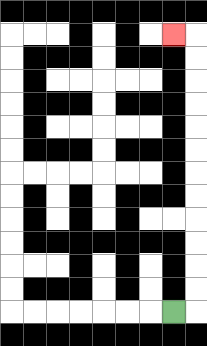{'start': '[7, 13]', 'end': '[7, 1]', 'path_directions': 'R,U,U,U,U,U,U,U,U,U,U,U,U,L', 'path_coordinates': '[[7, 13], [8, 13], [8, 12], [8, 11], [8, 10], [8, 9], [8, 8], [8, 7], [8, 6], [8, 5], [8, 4], [8, 3], [8, 2], [8, 1], [7, 1]]'}